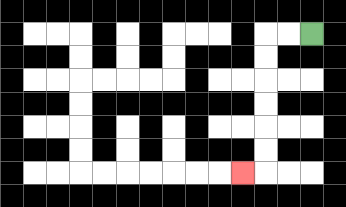{'start': '[13, 1]', 'end': '[10, 7]', 'path_directions': 'L,L,D,D,D,D,D,D,L', 'path_coordinates': '[[13, 1], [12, 1], [11, 1], [11, 2], [11, 3], [11, 4], [11, 5], [11, 6], [11, 7], [10, 7]]'}